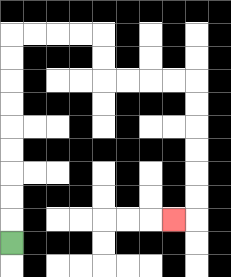{'start': '[0, 10]', 'end': '[7, 9]', 'path_directions': 'U,U,U,U,U,U,U,U,U,R,R,R,R,D,D,R,R,R,R,D,D,D,D,D,D,L', 'path_coordinates': '[[0, 10], [0, 9], [0, 8], [0, 7], [0, 6], [0, 5], [0, 4], [0, 3], [0, 2], [0, 1], [1, 1], [2, 1], [3, 1], [4, 1], [4, 2], [4, 3], [5, 3], [6, 3], [7, 3], [8, 3], [8, 4], [8, 5], [8, 6], [8, 7], [8, 8], [8, 9], [7, 9]]'}